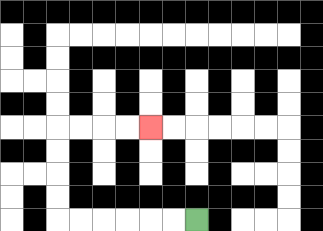{'start': '[8, 9]', 'end': '[6, 5]', 'path_directions': 'L,L,L,L,L,L,U,U,U,U,R,R,R,R', 'path_coordinates': '[[8, 9], [7, 9], [6, 9], [5, 9], [4, 9], [3, 9], [2, 9], [2, 8], [2, 7], [2, 6], [2, 5], [3, 5], [4, 5], [5, 5], [6, 5]]'}